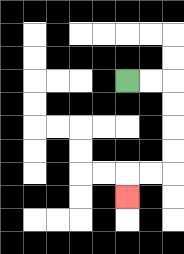{'start': '[5, 3]', 'end': '[5, 8]', 'path_directions': 'R,R,D,D,D,D,L,L,D', 'path_coordinates': '[[5, 3], [6, 3], [7, 3], [7, 4], [7, 5], [7, 6], [7, 7], [6, 7], [5, 7], [5, 8]]'}